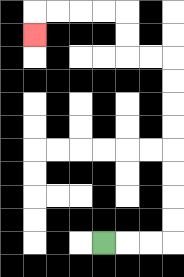{'start': '[4, 10]', 'end': '[1, 1]', 'path_directions': 'R,R,R,U,U,U,U,U,U,U,U,L,L,U,U,L,L,L,L,D', 'path_coordinates': '[[4, 10], [5, 10], [6, 10], [7, 10], [7, 9], [7, 8], [7, 7], [7, 6], [7, 5], [7, 4], [7, 3], [7, 2], [6, 2], [5, 2], [5, 1], [5, 0], [4, 0], [3, 0], [2, 0], [1, 0], [1, 1]]'}